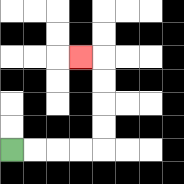{'start': '[0, 6]', 'end': '[3, 2]', 'path_directions': 'R,R,R,R,U,U,U,U,L', 'path_coordinates': '[[0, 6], [1, 6], [2, 6], [3, 6], [4, 6], [4, 5], [4, 4], [4, 3], [4, 2], [3, 2]]'}